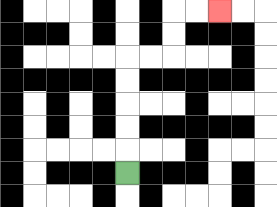{'start': '[5, 7]', 'end': '[9, 0]', 'path_directions': 'U,U,U,U,U,R,R,U,U,R,R', 'path_coordinates': '[[5, 7], [5, 6], [5, 5], [5, 4], [5, 3], [5, 2], [6, 2], [7, 2], [7, 1], [7, 0], [8, 0], [9, 0]]'}